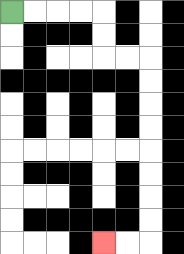{'start': '[0, 0]', 'end': '[4, 10]', 'path_directions': 'R,R,R,R,D,D,R,R,D,D,D,D,D,D,D,D,L,L', 'path_coordinates': '[[0, 0], [1, 0], [2, 0], [3, 0], [4, 0], [4, 1], [4, 2], [5, 2], [6, 2], [6, 3], [6, 4], [6, 5], [6, 6], [6, 7], [6, 8], [6, 9], [6, 10], [5, 10], [4, 10]]'}